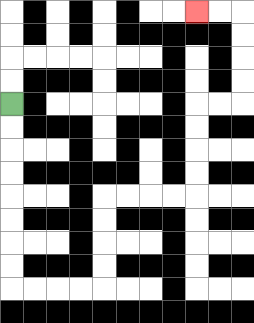{'start': '[0, 4]', 'end': '[8, 0]', 'path_directions': 'D,D,D,D,D,D,D,D,R,R,R,R,U,U,U,U,R,R,R,R,U,U,U,U,R,R,U,U,U,U,L,L', 'path_coordinates': '[[0, 4], [0, 5], [0, 6], [0, 7], [0, 8], [0, 9], [0, 10], [0, 11], [0, 12], [1, 12], [2, 12], [3, 12], [4, 12], [4, 11], [4, 10], [4, 9], [4, 8], [5, 8], [6, 8], [7, 8], [8, 8], [8, 7], [8, 6], [8, 5], [8, 4], [9, 4], [10, 4], [10, 3], [10, 2], [10, 1], [10, 0], [9, 0], [8, 0]]'}